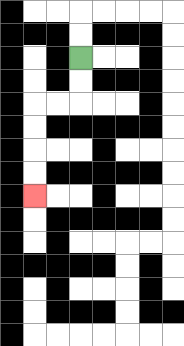{'start': '[3, 2]', 'end': '[1, 8]', 'path_directions': 'D,D,L,L,D,D,D,D', 'path_coordinates': '[[3, 2], [3, 3], [3, 4], [2, 4], [1, 4], [1, 5], [1, 6], [1, 7], [1, 8]]'}